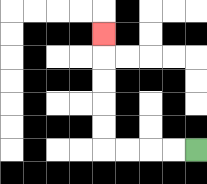{'start': '[8, 6]', 'end': '[4, 1]', 'path_directions': 'L,L,L,L,U,U,U,U,U', 'path_coordinates': '[[8, 6], [7, 6], [6, 6], [5, 6], [4, 6], [4, 5], [4, 4], [4, 3], [4, 2], [4, 1]]'}